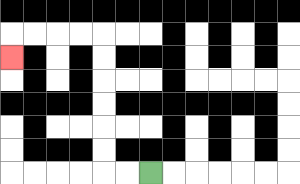{'start': '[6, 7]', 'end': '[0, 2]', 'path_directions': 'L,L,U,U,U,U,U,U,L,L,L,L,D', 'path_coordinates': '[[6, 7], [5, 7], [4, 7], [4, 6], [4, 5], [4, 4], [4, 3], [4, 2], [4, 1], [3, 1], [2, 1], [1, 1], [0, 1], [0, 2]]'}